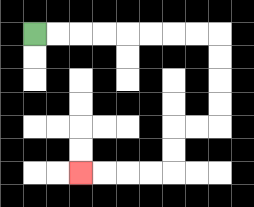{'start': '[1, 1]', 'end': '[3, 7]', 'path_directions': 'R,R,R,R,R,R,R,R,D,D,D,D,L,L,D,D,L,L,L,L', 'path_coordinates': '[[1, 1], [2, 1], [3, 1], [4, 1], [5, 1], [6, 1], [7, 1], [8, 1], [9, 1], [9, 2], [9, 3], [9, 4], [9, 5], [8, 5], [7, 5], [7, 6], [7, 7], [6, 7], [5, 7], [4, 7], [3, 7]]'}